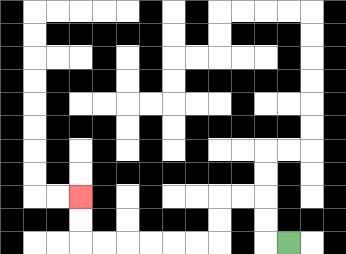{'start': '[12, 10]', 'end': '[3, 8]', 'path_directions': 'L,U,U,L,L,D,D,L,L,L,L,L,L,U,U', 'path_coordinates': '[[12, 10], [11, 10], [11, 9], [11, 8], [10, 8], [9, 8], [9, 9], [9, 10], [8, 10], [7, 10], [6, 10], [5, 10], [4, 10], [3, 10], [3, 9], [3, 8]]'}